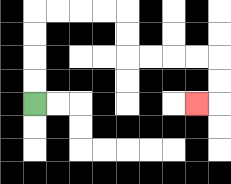{'start': '[1, 4]', 'end': '[8, 4]', 'path_directions': 'U,U,U,U,R,R,R,R,D,D,R,R,R,R,D,D,L', 'path_coordinates': '[[1, 4], [1, 3], [1, 2], [1, 1], [1, 0], [2, 0], [3, 0], [4, 0], [5, 0], [5, 1], [5, 2], [6, 2], [7, 2], [8, 2], [9, 2], [9, 3], [9, 4], [8, 4]]'}